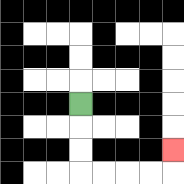{'start': '[3, 4]', 'end': '[7, 6]', 'path_directions': 'D,D,D,R,R,R,R,U', 'path_coordinates': '[[3, 4], [3, 5], [3, 6], [3, 7], [4, 7], [5, 7], [6, 7], [7, 7], [7, 6]]'}